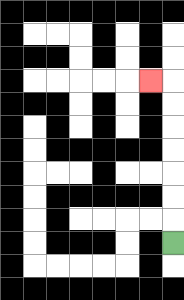{'start': '[7, 10]', 'end': '[6, 3]', 'path_directions': 'U,U,U,U,U,U,U,L', 'path_coordinates': '[[7, 10], [7, 9], [7, 8], [7, 7], [7, 6], [7, 5], [7, 4], [7, 3], [6, 3]]'}